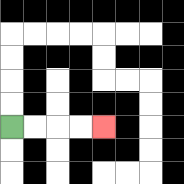{'start': '[0, 5]', 'end': '[4, 5]', 'path_directions': 'R,R,R,R', 'path_coordinates': '[[0, 5], [1, 5], [2, 5], [3, 5], [4, 5]]'}